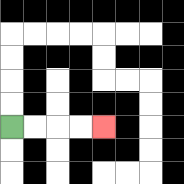{'start': '[0, 5]', 'end': '[4, 5]', 'path_directions': 'R,R,R,R', 'path_coordinates': '[[0, 5], [1, 5], [2, 5], [3, 5], [4, 5]]'}